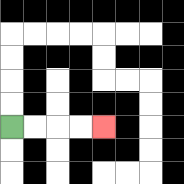{'start': '[0, 5]', 'end': '[4, 5]', 'path_directions': 'R,R,R,R', 'path_coordinates': '[[0, 5], [1, 5], [2, 5], [3, 5], [4, 5]]'}